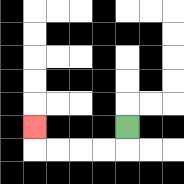{'start': '[5, 5]', 'end': '[1, 5]', 'path_directions': 'D,L,L,L,L,U', 'path_coordinates': '[[5, 5], [5, 6], [4, 6], [3, 6], [2, 6], [1, 6], [1, 5]]'}